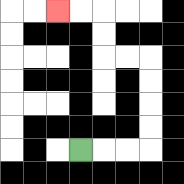{'start': '[3, 6]', 'end': '[2, 0]', 'path_directions': 'R,R,R,U,U,U,U,L,L,U,U,L,L', 'path_coordinates': '[[3, 6], [4, 6], [5, 6], [6, 6], [6, 5], [6, 4], [6, 3], [6, 2], [5, 2], [4, 2], [4, 1], [4, 0], [3, 0], [2, 0]]'}